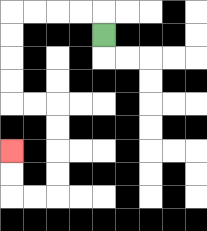{'start': '[4, 1]', 'end': '[0, 6]', 'path_directions': 'U,L,L,L,L,D,D,D,D,R,R,D,D,D,D,L,L,U,U', 'path_coordinates': '[[4, 1], [4, 0], [3, 0], [2, 0], [1, 0], [0, 0], [0, 1], [0, 2], [0, 3], [0, 4], [1, 4], [2, 4], [2, 5], [2, 6], [2, 7], [2, 8], [1, 8], [0, 8], [0, 7], [0, 6]]'}